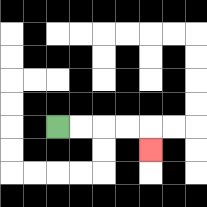{'start': '[2, 5]', 'end': '[6, 6]', 'path_directions': 'R,R,R,R,D', 'path_coordinates': '[[2, 5], [3, 5], [4, 5], [5, 5], [6, 5], [6, 6]]'}